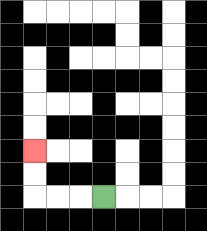{'start': '[4, 8]', 'end': '[1, 6]', 'path_directions': 'L,L,L,U,U', 'path_coordinates': '[[4, 8], [3, 8], [2, 8], [1, 8], [1, 7], [1, 6]]'}